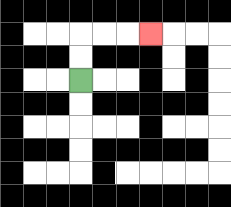{'start': '[3, 3]', 'end': '[6, 1]', 'path_directions': 'U,U,R,R,R', 'path_coordinates': '[[3, 3], [3, 2], [3, 1], [4, 1], [5, 1], [6, 1]]'}